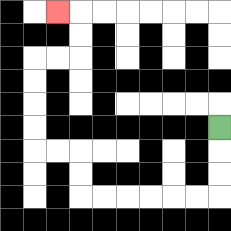{'start': '[9, 5]', 'end': '[2, 0]', 'path_directions': 'D,D,D,L,L,L,L,L,L,U,U,L,L,U,U,U,U,R,R,U,U,L', 'path_coordinates': '[[9, 5], [9, 6], [9, 7], [9, 8], [8, 8], [7, 8], [6, 8], [5, 8], [4, 8], [3, 8], [3, 7], [3, 6], [2, 6], [1, 6], [1, 5], [1, 4], [1, 3], [1, 2], [2, 2], [3, 2], [3, 1], [3, 0], [2, 0]]'}